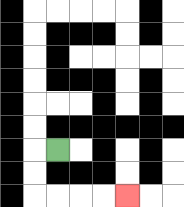{'start': '[2, 6]', 'end': '[5, 8]', 'path_directions': 'L,D,D,R,R,R,R', 'path_coordinates': '[[2, 6], [1, 6], [1, 7], [1, 8], [2, 8], [3, 8], [4, 8], [5, 8]]'}